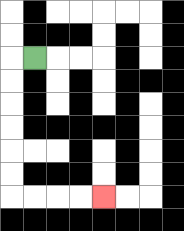{'start': '[1, 2]', 'end': '[4, 8]', 'path_directions': 'L,D,D,D,D,D,D,R,R,R,R', 'path_coordinates': '[[1, 2], [0, 2], [0, 3], [0, 4], [0, 5], [0, 6], [0, 7], [0, 8], [1, 8], [2, 8], [3, 8], [4, 8]]'}